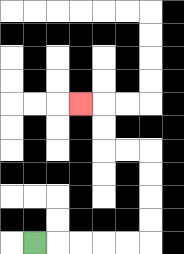{'start': '[1, 10]', 'end': '[3, 4]', 'path_directions': 'R,R,R,R,R,U,U,U,U,L,L,U,U,L', 'path_coordinates': '[[1, 10], [2, 10], [3, 10], [4, 10], [5, 10], [6, 10], [6, 9], [6, 8], [6, 7], [6, 6], [5, 6], [4, 6], [4, 5], [4, 4], [3, 4]]'}